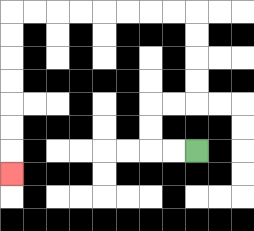{'start': '[8, 6]', 'end': '[0, 7]', 'path_directions': 'L,L,U,U,R,R,U,U,U,U,L,L,L,L,L,L,L,L,D,D,D,D,D,D,D', 'path_coordinates': '[[8, 6], [7, 6], [6, 6], [6, 5], [6, 4], [7, 4], [8, 4], [8, 3], [8, 2], [8, 1], [8, 0], [7, 0], [6, 0], [5, 0], [4, 0], [3, 0], [2, 0], [1, 0], [0, 0], [0, 1], [0, 2], [0, 3], [0, 4], [0, 5], [0, 6], [0, 7]]'}